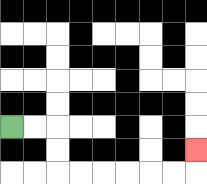{'start': '[0, 5]', 'end': '[8, 6]', 'path_directions': 'R,R,D,D,R,R,R,R,R,R,U', 'path_coordinates': '[[0, 5], [1, 5], [2, 5], [2, 6], [2, 7], [3, 7], [4, 7], [5, 7], [6, 7], [7, 7], [8, 7], [8, 6]]'}